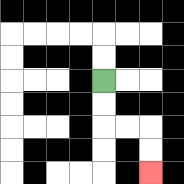{'start': '[4, 3]', 'end': '[6, 7]', 'path_directions': 'D,D,R,R,D,D', 'path_coordinates': '[[4, 3], [4, 4], [4, 5], [5, 5], [6, 5], [6, 6], [6, 7]]'}